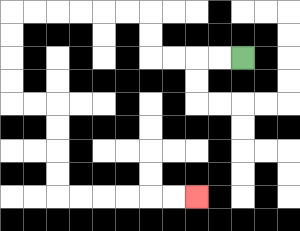{'start': '[10, 2]', 'end': '[8, 8]', 'path_directions': 'L,L,L,L,U,U,L,L,L,L,L,L,D,D,D,D,R,R,D,D,D,D,R,R,R,R,R,R', 'path_coordinates': '[[10, 2], [9, 2], [8, 2], [7, 2], [6, 2], [6, 1], [6, 0], [5, 0], [4, 0], [3, 0], [2, 0], [1, 0], [0, 0], [0, 1], [0, 2], [0, 3], [0, 4], [1, 4], [2, 4], [2, 5], [2, 6], [2, 7], [2, 8], [3, 8], [4, 8], [5, 8], [6, 8], [7, 8], [8, 8]]'}